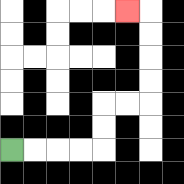{'start': '[0, 6]', 'end': '[5, 0]', 'path_directions': 'R,R,R,R,U,U,R,R,U,U,U,U,L', 'path_coordinates': '[[0, 6], [1, 6], [2, 6], [3, 6], [4, 6], [4, 5], [4, 4], [5, 4], [6, 4], [6, 3], [6, 2], [6, 1], [6, 0], [5, 0]]'}